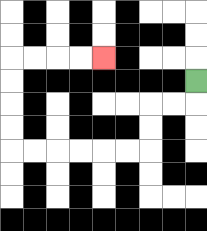{'start': '[8, 3]', 'end': '[4, 2]', 'path_directions': 'D,L,L,D,D,L,L,L,L,L,L,U,U,U,U,R,R,R,R', 'path_coordinates': '[[8, 3], [8, 4], [7, 4], [6, 4], [6, 5], [6, 6], [5, 6], [4, 6], [3, 6], [2, 6], [1, 6], [0, 6], [0, 5], [0, 4], [0, 3], [0, 2], [1, 2], [2, 2], [3, 2], [4, 2]]'}